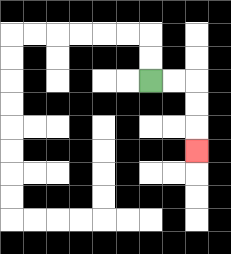{'start': '[6, 3]', 'end': '[8, 6]', 'path_directions': 'R,R,D,D,D', 'path_coordinates': '[[6, 3], [7, 3], [8, 3], [8, 4], [8, 5], [8, 6]]'}